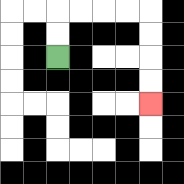{'start': '[2, 2]', 'end': '[6, 4]', 'path_directions': 'U,U,R,R,R,R,D,D,D,D', 'path_coordinates': '[[2, 2], [2, 1], [2, 0], [3, 0], [4, 0], [5, 0], [6, 0], [6, 1], [6, 2], [6, 3], [6, 4]]'}